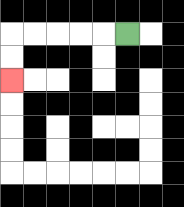{'start': '[5, 1]', 'end': '[0, 3]', 'path_directions': 'L,L,L,L,L,D,D', 'path_coordinates': '[[5, 1], [4, 1], [3, 1], [2, 1], [1, 1], [0, 1], [0, 2], [0, 3]]'}